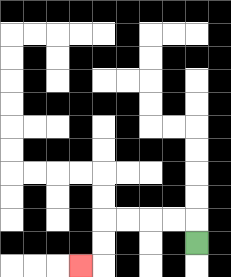{'start': '[8, 10]', 'end': '[3, 11]', 'path_directions': 'U,L,L,L,L,D,D,L', 'path_coordinates': '[[8, 10], [8, 9], [7, 9], [6, 9], [5, 9], [4, 9], [4, 10], [4, 11], [3, 11]]'}